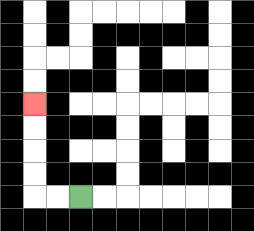{'start': '[3, 8]', 'end': '[1, 4]', 'path_directions': 'L,L,U,U,U,U', 'path_coordinates': '[[3, 8], [2, 8], [1, 8], [1, 7], [1, 6], [1, 5], [1, 4]]'}